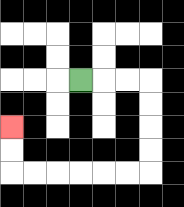{'start': '[3, 3]', 'end': '[0, 5]', 'path_directions': 'R,R,R,D,D,D,D,L,L,L,L,L,L,U,U', 'path_coordinates': '[[3, 3], [4, 3], [5, 3], [6, 3], [6, 4], [6, 5], [6, 6], [6, 7], [5, 7], [4, 7], [3, 7], [2, 7], [1, 7], [0, 7], [0, 6], [0, 5]]'}